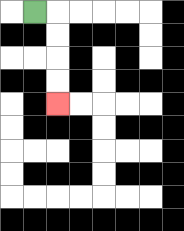{'start': '[1, 0]', 'end': '[2, 4]', 'path_directions': 'R,D,D,D,D', 'path_coordinates': '[[1, 0], [2, 0], [2, 1], [2, 2], [2, 3], [2, 4]]'}